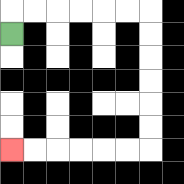{'start': '[0, 1]', 'end': '[0, 6]', 'path_directions': 'U,R,R,R,R,R,R,D,D,D,D,D,D,L,L,L,L,L,L', 'path_coordinates': '[[0, 1], [0, 0], [1, 0], [2, 0], [3, 0], [4, 0], [5, 0], [6, 0], [6, 1], [6, 2], [6, 3], [6, 4], [6, 5], [6, 6], [5, 6], [4, 6], [3, 6], [2, 6], [1, 6], [0, 6]]'}